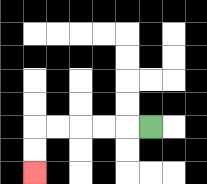{'start': '[6, 5]', 'end': '[1, 7]', 'path_directions': 'L,L,L,L,L,D,D', 'path_coordinates': '[[6, 5], [5, 5], [4, 5], [3, 5], [2, 5], [1, 5], [1, 6], [1, 7]]'}